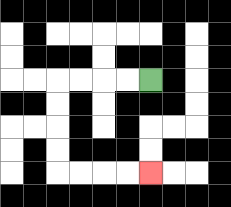{'start': '[6, 3]', 'end': '[6, 7]', 'path_directions': 'L,L,L,L,D,D,D,D,R,R,R,R', 'path_coordinates': '[[6, 3], [5, 3], [4, 3], [3, 3], [2, 3], [2, 4], [2, 5], [2, 6], [2, 7], [3, 7], [4, 7], [5, 7], [6, 7]]'}